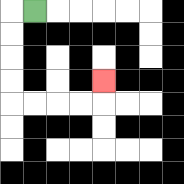{'start': '[1, 0]', 'end': '[4, 3]', 'path_directions': 'L,D,D,D,D,R,R,R,R,U', 'path_coordinates': '[[1, 0], [0, 0], [0, 1], [0, 2], [0, 3], [0, 4], [1, 4], [2, 4], [3, 4], [4, 4], [4, 3]]'}